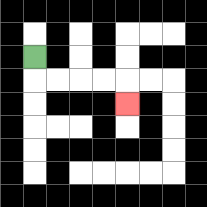{'start': '[1, 2]', 'end': '[5, 4]', 'path_directions': 'D,R,R,R,R,D', 'path_coordinates': '[[1, 2], [1, 3], [2, 3], [3, 3], [4, 3], [5, 3], [5, 4]]'}